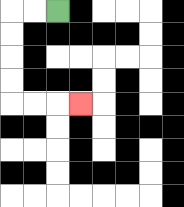{'start': '[2, 0]', 'end': '[3, 4]', 'path_directions': 'L,L,D,D,D,D,R,R,R', 'path_coordinates': '[[2, 0], [1, 0], [0, 0], [0, 1], [0, 2], [0, 3], [0, 4], [1, 4], [2, 4], [3, 4]]'}